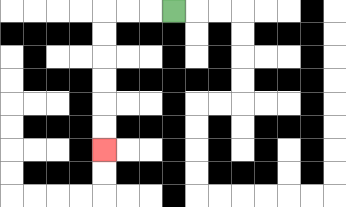{'start': '[7, 0]', 'end': '[4, 6]', 'path_directions': 'L,L,L,D,D,D,D,D,D', 'path_coordinates': '[[7, 0], [6, 0], [5, 0], [4, 0], [4, 1], [4, 2], [4, 3], [4, 4], [4, 5], [4, 6]]'}